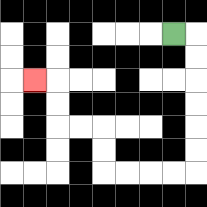{'start': '[7, 1]', 'end': '[1, 3]', 'path_directions': 'R,D,D,D,D,D,D,L,L,L,L,U,U,L,L,U,U,L', 'path_coordinates': '[[7, 1], [8, 1], [8, 2], [8, 3], [8, 4], [8, 5], [8, 6], [8, 7], [7, 7], [6, 7], [5, 7], [4, 7], [4, 6], [4, 5], [3, 5], [2, 5], [2, 4], [2, 3], [1, 3]]'}